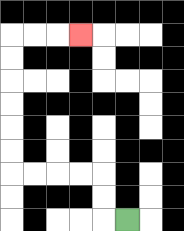{'start': '[5, 9]', 'end': '[3, 1]', 'path_directions': 'L,U,U,L,L,L,L,U,U,U,U,U,U,R,R,R', 'path_coordinates': '[[5, 9], [4, 9], [4, 8], [4, 7], [3, 7], [2, 7], [1, 7], [0, 7], [0, 6], [0, 5], [0, 4], [0, 3], [0, 2], [0, 1], [1, 1], [2, 1], [3, 1]]'}